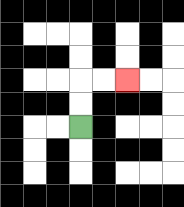{'start': '[3, 5]', 'end': '[5, 3]', 'path_directions': 'U,U,R,R', 'path_coordinates': '[[3, 5], [3, 4], [3, 3], [4, 3], [5, 3]]'}